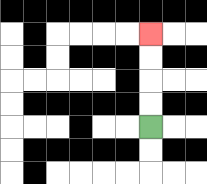{'start': '[6, 5]', 'end': '[6, 1]', 'path_directions': 'U,U,U,U', 'path_coordinates': '[[6, 5], [6, 4], [6, 3], [6, 2], [6, 1]]'}